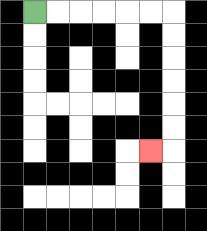{'start': '[1, 0]', 'end': '[6, 6]', 'path_directions': 'R,R,R,R,R,R,D,D,D,D,D,D,L', 'path_coordinates': '[[1, 0], [2, 0], [3, 0], [4, 0], [5, 0], [6, 0], [7, 0], [7, 1], [7, 2], [7, 3], [7, 4], [7, 5], [7, 6], [6, 6]]'}